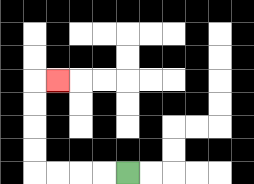{'start': '[5, 7]', 'end': '[2, 3]', 'path_directions': 'L,L,L,L,U,U,U,U,R', 'path_coordinates': '[[5, 7], [4, 7], [3, 7], [2, 7], [1, 7], [1, 6], [1, 5], [1, 4], [1, 3], [2, 3]]'}